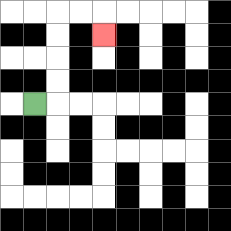{'start': '[1, 4]', 'end': '[4, 1]', 'path_directions': 'R,U,U,U,U,R,R,D', 'path_coordinates': '[[1, 4], [2, 4], [2, 3], [2, 2], [2, 1], [2, 0], [3, 0], [4, 0], [4, 1]]'}